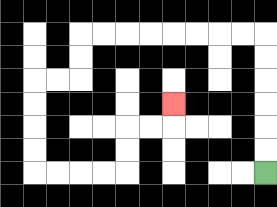{'start': '[11, 7]', 'end': '[7, 4]', 'path_directions': 'U,U,U,U,U,U,L,L,L,L,L,L,L,L,D,D,L,L,D,D,D,D,R,R,R,R,U,U,R,R,U', 'path_coordinates': '[[11, 7], [11, 6], [11, 5], [11, 4], [11, 3], [11, 2], [11, 1], [10, 1], [9, 1], [8, 1], [7, 1], [6, 1], [5, 1], [4, 1], [3, 1], [3, 2], [3, 3], [2, 3], [1, 3], [1, 4], [1, 5], [1, 6], [1, 7], [2, 7], [3, 7], [4, 7], [5, 7], [5, 6], [5, 5], [6, 5], [7, 5], [7, 4]]'}